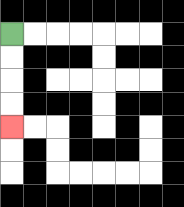{'start': '[0, 1]', 'end': '[0, 5]', 'path_directions': 'D,D,D,D', 'path_coordinates': '[[0, 1], [0, 2], [0, 3], [0, 4], [0, 5]]'}